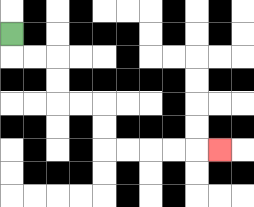{'start': '[0, 1]', 'end': '[9, 6]', 'path_directions': 'D,R,R,D,D,R,R,D,D,R,R,R,R,R', 'path_coordinates': '[[0, 1], [0, 2], [1, 2], [2, 2], [2, 3], [2, 4], [3, 4], [4, 4], [4, 5], [4, 6], [5, 6], [6, 6], [7, 6], [8, 6], [9, 6]]'}